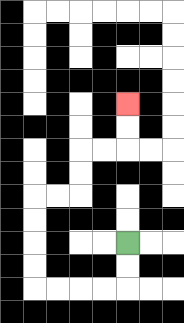{'start': '[5, 10]', 'end': '[5, 4]', 'path_directions': 'D,D,L,L,L,L,U,U,U,U,R,R,U,U,R,R,U,U', 'path_coordinates': '[[5, 10], [5, 11], [5, 12], [4, 12], [3, 12], [2, 12], [1, 12], [1, 11], [1, 10], [1, 9], [1, 8], [2, 8], [3, 8], [3, 7], [3, 6], [4, 6], [5, 6], [5, 5], [5, 4]]'}